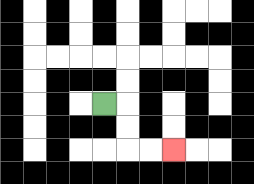{'start': '[4, 4]', 'end': '[7, 6]', 'path_directions': 'R,D,D,R,R', 'path_coordinates': '[[4, 4], [5, 4], [5, 5], [5, 6], [6, 6], [7, 6]]'}